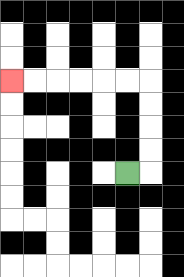{'start': '[5, 7]', 'end': '[0, 3]', 'path_directions': 'R,U,U,U,U,L,L,L,L,L,L', 'path_coordinates': '[[5, 7], [6, 7], [6, 6], [6, 5], [6, 4], [6, 3], [5, 3], [4, 3], [3, 3], [2, 3], [1, 3], [0, 3]]'}